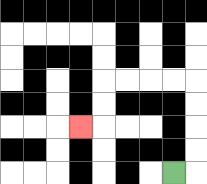{'start': '[7, 7]', 'end': '[3, 5]', 'path_directions': 'R,U,U,U,U,L,L,L,L,D,D,L', 'path_coordinates': '[[7, 7], [8, 7], [8, 6], [8, 5], [8, 4], [8, 3], [7, 3], [6, 3], [5, 3], [4, 3], [4, 4], [4, 5], [3, 5]]'}